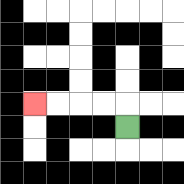{'start': '[5, 5]', 'end': '[1, 4]', 'path_directions': 'U,L,L,L,L', 'path_coordinates': '[[5, 5], [5, 4], [4, 4], [3, 4], [2, 4], [1, 4]]'}